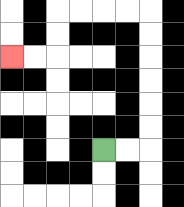{'start': '[4, 6]', 'end': '[0, 2]', 'path_directions': 'R,R,U,U,U,U,U,U,L,L,L,L,D,D,L,L', 'path_coordinates': '[[4, 6], [5, 6], [6, 6], [6, 5], [6, 4], [6, 3], [6, 2], [6, 1], [6, 0], [5, 0], [4, 0], [3, 0], [2, 0], [2, 1], [2, 2], [1, 2], [0, 2]]'}